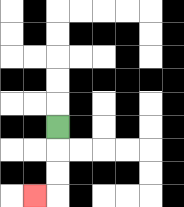{'start': '[2, 5]', 'end': '[1, 8]', 'path_directions': 'D,D,D,L', 'path_coordinates': '[[2, 5], [2, 6], [2, 7], [2, 8], [1, 8]]'}